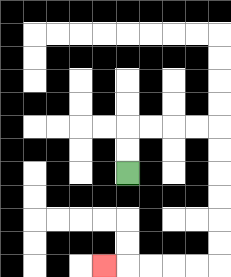{'start': '[5, 7]', 'end': '[4, 11]', 'path_directions': 'U,U,R,R,R,R,D,D,D,D,D,D,L,L,L,L,L', 'path_coordinates': '[[5, 7], [5, 6], [5, 5], [6, 5], [7, 5], [8, 5], [9, 5], [9, 6], [9, 7], [9, 8], [9, 9], [9, 10], [9, 11], [8, 11], [7, 11], [6, 11], [5, 11], [4, 11]]'}